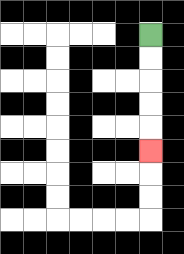{'start': '[6, 1]', 'end': '[6, 6]', 'path_directions': 'D,D,D,D,D', 'path_coordinates': '[[6, 1], [6, 2], [6, 3], [6, 4], [6, 5], [6, 6]]'}